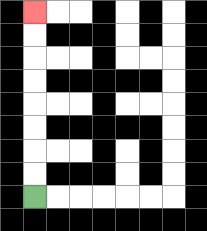{'start': '[1, 8]', 'end': '[1, 0]', 'path_directions': 'U,U,U,U,U,U,U,U', 'path_coordinates': '[[1, 8], [1, 7], [1, 6], [1, 5], [1, 4], [1, 3], [1, 2], [1, 1], [1, 0]]'}